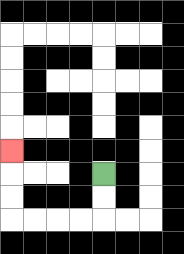{'start': '[4, 7]', 'end': '[0, 6]', 'path_directions': 'D,D,L,L,L,L,U,U,U', 'path_coordinates': '[[4, 7], [4, 8], [4, 9], [3, 9], [2, 9], [1, 9], [0, 9], [0, 8], [0, 7], [0, 6]]'}